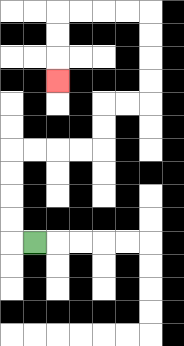{'start': '[1, 10]', 'end': '[2, 3]', 'path_directions': 'L,U,U,U,U,R,R,R,R,U,U,R,R,U,U,U,U,L,L,L,L,D,D,D', 'path_coordinates': '[[1, 10], [0, 10], [0, 9], [0, 8], [0, 7], [0, 6], [1, 6], [2, 6], [3, 6], [4, 6], [4, 5], [4, 4], [5, 4], [6, 4], [6, 3], [6, 2], [6, 1], [6, 0], [5, 0], [4, 0], [3, 0], [2, 0], [2, 1], [2, 2], [2, 3]]'}